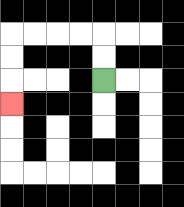{'start': '[4, 3]', 'end': '[0, 4]', 'path_directions': 'U,U,L,L,L,L,D,D,D', 'path_coordinates': '[[4, 3], [4, 2], [4, 1], [3, 1], [2, 1], [1, 1], [0, 1], [0, 2], [0, 3], [0, 4]]'}